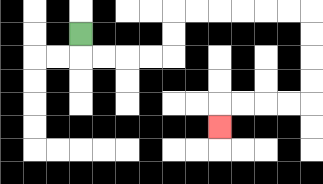{'start': '[3, 1]', 'end': '[9, 5]', 'path_directions': 'D,R,R,R,R,U,U,R,R,R,R,R,R,D,D,D,D,L,L,L,L,D', 'path_coordinates': '[[3, 1], [3, 2], [4, 2], [5, 2], [6, 2], [7, 2], [7, 1], [7, 0], [8, 0], [9, 0], [10, 0], [11, 0], [12, 0], [13, 0], [13, 1], [13, 2], [13, 3], [13, 4], [12, 4], [11, 4], [10, 4], [9, 4], [9, 5]]'}